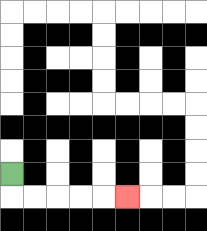{'start': '[0, 7]', 'end': '[5, 8]', 'path_directions': 'D,R,R,R,R,R', 'path_coordinates': '[[0, 7], [0, 8], [1, 8], [2, 8], [3, 8], [4, 8], [5, 8]]'}